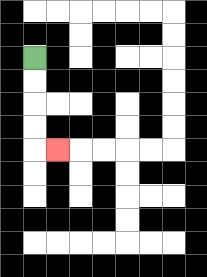{'start': '[1, 2]', 'end': '[2, 6]', 'path_directions': 'D,D,D,D,R', 'path_coordinates': '[[1, 2], [1, 3], [1, 4], [1, 5], [1, 6], [2, 6]]'}